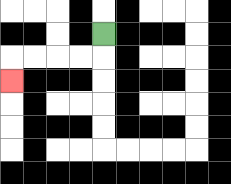{'start': '[4, 1]', 'end': '[0, 3]', 'path_directions': 'D,L,L,L,L,D', 'path_coordinates': '[[4, 1], [4, 2], [3, 2], [2, 2], [1, 2], [0, 2], [0, 3]]'}